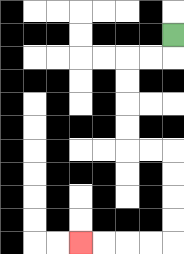{'start': '[7, 1]', 'end': '[3, 10]', 'path_directions': 'D,L,L,D,D,D,D,R,R,D,D,D,D,L,L,L,L', 'path_coordinates': '[[7, 1], [7, 2], [6, 2], [5, 2], [5, 3], [5, 4], [5, 5], [5, 6], [6, 6], [7, 6], [7, 7], [7, 8], [7, 9], [7, 10], [6, 10], [5, 10], [4, 10], [3, 10]]'}